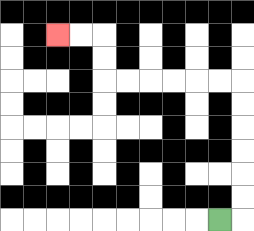{'start': '[9, 9]', 'end': '[2, 1]', 'path_directions': 'R,U,U,U,U,U,U,L,L,L,L,L,L,U,U,L,L', 'path_coordinates': '[[9, 9], [10, 9], [10, 8], [10, 7], [10, 6], [10, 5], [10, 4], [10, 3], [9, 3], [8, 3], [7, 3], [6, 3], [5, 3], [4, 3], [4, 2], [4, 1], [3, 1], [2, 1]]'}